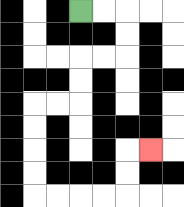{'start': '[3, 0]', 'end': '[6, 6]', 'path_directions': 'R,R,D,D,L,L,D,D,L,L,D,D,D,D,R,R,R,R,U,U,R', 'path_coordinates': '[[3, 0], [4, 0], [5, 0], [5, 1], [5, 2], [4, 2], [3, 2], [3, 3], [3, 4], [2, 4], [1, 4], [1, 5], [1, 6], [1, 7], [1, 8], [2, 8], [3, 8], [4, 8], [5, 8], [5, 7], [5, 6], [6, 6]]'}